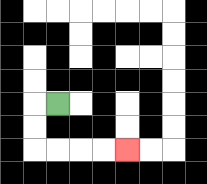{'start': '[2, 4]', 'end': '[5, 6]', 'path_directions': 'L,D,D,R,R,R,R', 'path_coordinates': '[[2, 4], [1, 4], [1, 5], [1, 6], [2, 6], [3, 6], [4, 6], [5, 6]]'}